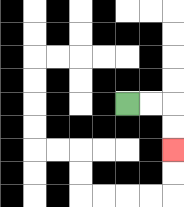{'start': '[5, 4]', 'end': '[7, 6]', 'path_directions': 'R,R,D,D', 'path_coordinates': '[[5, 4], [6, 4], [7, 4], [7, 5], [7, 6]]'}